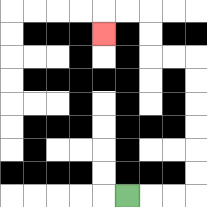{'start': '[5, 8]', 'end': '[4, 1]', 'path_directions': 'R,R,R,U,U,U,U,U,U,L,L,U,U,L,L,D', 'path_coordinates': '[[5, 8], [6, 8], [7, 8], [8, 8], [8, 7], [8, 6], [8, 5], [8, 4], [8, 3], [8, 2], [7, 2], [6, 2], [6, 1], [6, 0], [5, 0], [4, 0], [4, 1]]'}